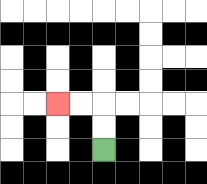{'start': '[4, 6]', 'end': '[2, 4]', 'path_directions': 'U,U,L,L', 'path_coordinates': '[[4, 6], [4, 5], [4, 4], [3, 4], [2, 4]]'}